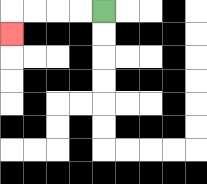{'start': '[4, 0]', 'end': '[0, 1]', 'path_directions': 'L,L,L,L,D', 'path_coordinates': '[[4, 0], [3, 0], [2, 0], [1, 0], [0, 0], [0, 1]]'}